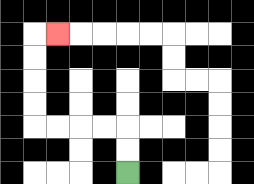{'start': '[5, 7]', 'end': '[2, 1]', 'path_directions': 'U,U,L,L,L,L,U,U,U,U,R', 'path_coordinates': '[[5, 7], [5, 6], [5, 5], [4, 5], [3, 5], [2, 5], [1, 5], [1, 4], [1, 3], [1, 2], [1, 1], [2, 1]]'}